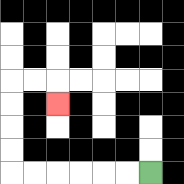{'start': '[6, 7]', 'end': '[2, 4]', 'path_directions': 'L,L,L,L,L,L,U,U,U,U,R,R,D', 'path_coordinates': '[[6, 7], [5, 7], [4, 7], [3, 7], [2, 7], [1, 7], [0, 7], [0, 6], [0, 5], [0, 4], [0, 3], [1, 3], [2, 3], [2, 4]]'}